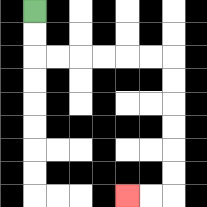{'start': '[1, 0]', 'end': '[5, 8]', 'path_directions': 'D,D,R,R,R,R,R,R,D,D,D,D,D,D,L,L', 'path_coordinates': '[[1, 0], [1, 1], [1, 2], [2, 2], [3, 2], [4, 2], [5, 2], [6, 2], [7, 2], [7, 3], [7, 4], [7, 5], [7, 6], [7, 7], [7, 8], [6, 8], [5, 8]]'}